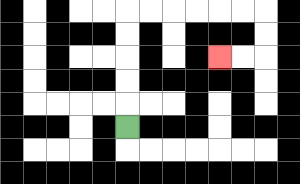{'start': '[5, 5]', 'end': '[9, 2]', 'path_directions': 'U,U,U,U,U,R,R,R,R,R,R,D,D,L,L', 'path_coordinates': '[[5, 5], [5, 4], [5, 3], [5, 2], [5, 1], [5, 0], [6, 0], [7, 0], [8, 0], [9, 0], [10, 0], [11, 0], [11, 1], [11, 2], [10, 2], [9, 2]]'}